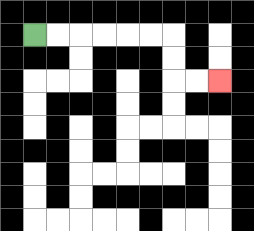{'start': '[1, 1]', 'end': '[9, 3]', 'path_directions': 'R,R,R,R,R,R,D,D,R,R', 'path_coordinates': '[[1, 1], [2, 1], [3, 1], [4, 1], [5, 1], [6, 1], [7, 1], [7, 2], [7, 3], [8, 3], [9, 3]]'}